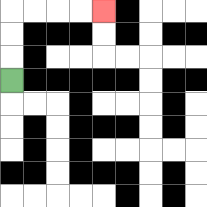{'start': '[0, 3]', 'end': '[4, 0]', 'path_directions': 'U,U,U,R,R,R,R', 'path_coordinates': '[[0, 3], [0, 2], [0, 1], [0, 0], [1, 0], [2, 0], [3, 0], [4, 0]]'}